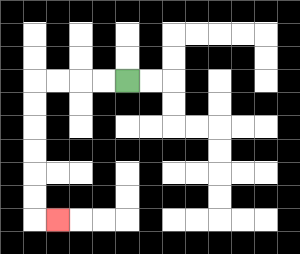{'start': '[5, 3]', 'end': '[2, 9]', 'path_directions': 'L,L,L,L,D,D,D,D,D,D,R', 'path_coordinates': '[[5, 3], [4, 3], [3, 3], [2, 3], [1, 3], [1, 4], [1, 5], [1, 6], [1, 7], [1, 8], [1, 9], [2, 9]]'}